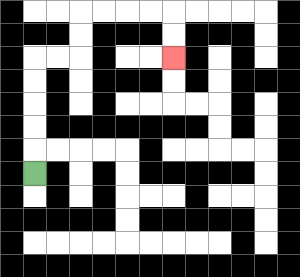{'start': '[1, 7]', 'end': '[7, 2]', 'path_directions': 'U,U,U,U,U,R,R,U,U,R,R,R,R,D,D', 'path_coordinates': '[[1, 7], [1, 6], [1, 5], [1, 4], [1, 3], [1, 2], [2, 2], [3, 2], [3, 1], [3, 0], [4, 0], [5, 0], [6, 0], [7, 0], [7, 1], [7, 2]]'}